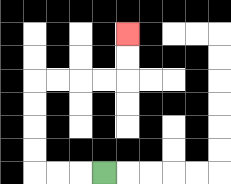{'start': '[4, 7]', 'end': '[5, 1]', 'path_directions': 'L,L,L,U,U,U,U,R,R,R,R,U,U', 'path_coordinates': '[[4, 7], [3, 7], [2, 7], [1, 7], [1, 6], [1, 5], [1, 4], [1, 3], [2, 3], [3, 3], [4, 3], [5, 3], [5, 2], [5, 1]]'}